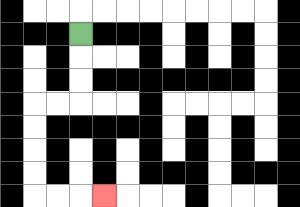{'start': '[3, 1]', 'end': '[4, 8]', 'path_directions': 'D,D,D,L,L,D,D,D,D,R,R,R', 'path_coordinates': '[[3, 1], [3, 2], [3, 3], [3, 4], [2, 4], [1, 4], [1, 5], [1, 6], [1, 7], [1, 8], [2, 8], [3, 8], [4, 8]]'}